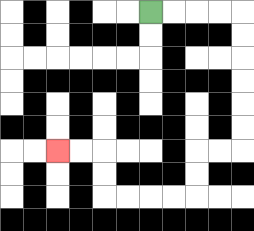{'start': '[6, 0]', 'end': '[2, 6]', 'path_directions': 'R,R,R,R,D,D,D,D,D,D,L,L,D,D,L,L,L,L,U,U,L,L', 'path_coordinates': '[[6, 0], [7, 0], [8, 0], [9, 0], [10, 0], [10, 1], [10, 2], [10, 3], [10, 4], [10, 5], [10, 6], [9, 6], [8, 6], [8, 7], [8, 8], [7, 8], [6, 8], [5, 8], [4, 8], [4, 7], [4, 6], [3, 6], [2, 6]]'}